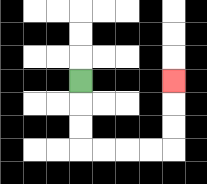{'start': '[3, 3]', 'end': '[7, 3]', 'path_directions': 'D,D,D,R,R,R,R,U,U,U', 'path_coordinates': '[[3, 3], [3, 4], [3, 5], [3, 6], [4, 6], [5, 6], [6, 6], [7, 6], [7, 5], [7, 4], [7, 3]]'}